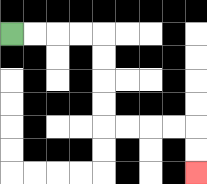{'start': '[0, 1]', 'end': '[8, 7]', 'path_directions': 'R,R,R,R,D,D,D,D,R,R,R,R,D,D', 'path_coordinates': '[[0, 1], [1, 1], [2, 1], [3, 1], [4, 1], [4, 2], [4, 3], [4, 4], [4, 5], [5, 5], [6, 5], [7, 5], [8, 5], [8, 6], [8, 7]]'}